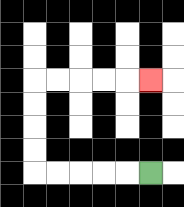{'start': '[6, 7]', 'end': '[6, 3]', 'path_directions': 'L,L,L,L,L,U,U,U,U,R,R,R,R,R', 'path_coordinates': '[[6, 7], [5, 7], [4, 7], [3, 7], [2, 7], [1, 7], [1, 6], [1, 5], [1, 4], [1, 3], [2, 3], [3, 3], [4, 3], [5, 3], [6, 3]]'}